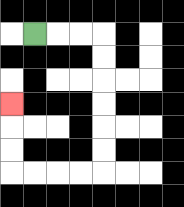{'start': '[1, 1]', 'end': '[0, 4]', 'path_directions': 'R,R,R,D,D,D,D,D,D,L,L,L,L,U,U,U', 'path_coordinates': '[[1, 1], [2, 1], [3, 1], [4, 1], [4, 2], [4, 3], [4, 4], [4, 5], [4, 6], [4, 7], [3, 7], [2, 7], [1, 7], [0, 7], [0, 6], [0, 5], [0, 4]]'}